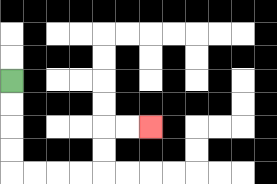{'start': '[0, 3]', 'end': '[6, 5]', 'path_directions': 'D,D,D,D,R,R,R,R,U,U,R,R', 'path_coordinates': '[[0, 3], [0, 4], [0, 5], [0, 6], [0, 7], [1, 7], [2, 7], [3, 7], [4, 7], [4, 6], [4, 5], [5, 5], [6, 5]]'}